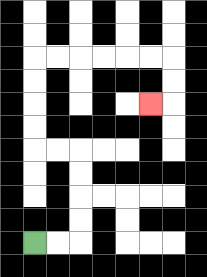{'start': '[1, 10]', 'end': '[6, 4]', 'path_directions': 'R,R,U,U,U,U,L,L,U,U,U,U,R,R,R,R,R,R,D,D,L', 'path_coordinates': '[[1, 10], [2, 10], [3, 10], [3, 9], [3, 8], [3, 7], [3, 6], [2, 6], [1, 6], [1, 5], [1, 4], [1, 3], [1, 2], [2, 2], [3, 2], [4, 2], [5, 2], [6, 2], [7, 2], [7, 3], [7, 4], [6, 4]]'}